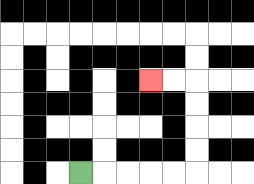{'start': '[3, 7]', 'end': '[6, 3]', 'path_directions': 'R,R,R,R,R,U,U,U,U,L,L', 'path_coordinates': '[[3, 7], [4, 7], [5, 7], [6, 7], [7, 7], [8, 7], [8, 6], [8, 5], [8, 4], [8, 3], [7, 3], [6, 3]]'}